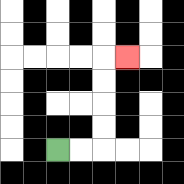{'start': '[2, 6]', 'end': '[5, 2]', 'path_directions': 'R,R,U,U,U,U,R', 'path_coordinates': '[[2, 6], [3, 6], [4, 6], [4, 5], [4, 4], [4, 3], [4, 2], [5, 2]]'}